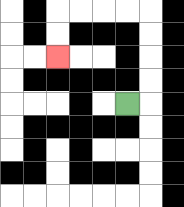{'start': '[5, 4]', 'end': '[2, 2]', 'path_directions': 'R,U,U,U,U,L,L,L,L,D,D', 'path_coordinates': '[[5, 4], [6, 4], [6, 3], [6, 2], [6, 1], [6, 0], [5, 0], [4, 0], [3, 0], [2, 0], [2, 1], [2, 2]]'}